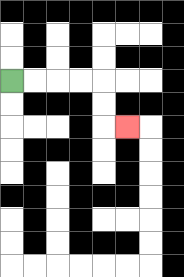{'start': '[0, 3]', 'end': '[5, 5]', 'path_directions': 'R,R,R,R,D,D,R', 'path_coordinates': '[[0, 3], [1, 3], [2, 3], [3, 3], [4, 3], [4, 4], [4, 5], [5, 5]]'}